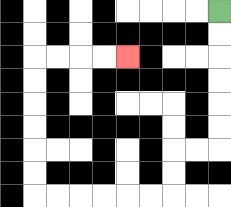{'start': '[9, 0]', 'end': '[5, 2]', 'path_directions': 'D,D,D,D,D,D,L,L,D,D,L,L,L,L,L,L,U,U,U,U,U,U,R,R,R,R', 'path_coordinates': '[[9, 0], [9, 1], [9, 2], [9, 3], [9, 4], [9, 5], [9, 6], [8, 6], [7, 6], [7, 7], [7, 8], [6, 8], [5, 8], [4, 8], [3, 8], [2, 8], [1, 8], [1, 7], [1, 6], [1, 5], [1, 4], [1, 3], [1, 2], [2, 2], [3, 2], [4, 2], [5, 2]]'}